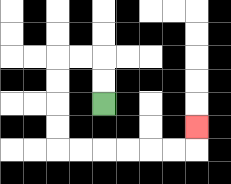{'start': '[4, 4]', 'end': '[8, 5]', 'path_directions': 'U,U,L,L,D,D,D,D,R,R,R,R,R,R,U', 'path_coordinates': '[[4, 4], [4, 3], [4, 2], [3, 2], [2, 2], [2, 3], [2, 4], [2, 5], [2, 6], [3, 6], [4, 6], [5, 6], [6, 6], [7, 6], [8, 6], [8, 5]]'}